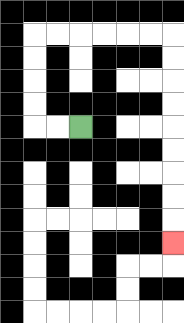{'start': '[3, 5]', 'end': '[7, 10]', 'path_directions': 'L,L,U,U,U,U,R,R,R,R,R,R,D,D,D,D,D,D,D,D,D', 'path_coordinates': '[[3, 5], [2, 5], [1, 5], [1, 4], [1, 3], [1, 2], [1, 1], [2, 1], [3, 1], [4, 1], [5, 1], [6, 1], [7, 1], [7, 2], [7, 3], [7, 4], [7, 5], [7, 6], [7, 7], [7, 8], [7, 9], [7, 10]]'}